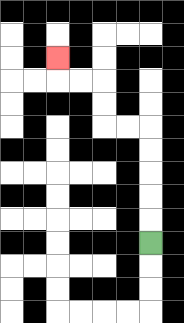{'start': '[6, 10]', 'end': '[2, 2]', 'path_directions': 'U,U,U,U,U,L,L,U,U,L,L,U', 'path_coordinates': '[[6, 10], [6, 9], [6, 8], [6, 7], [6, 6], [6, 5], [5, 5], [4, 5], [4, 4], [4, 3], [3, 3], [2, 3], [2, 2]]'}